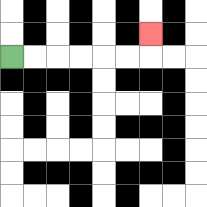{'start': '[0, 2]', 'end': '[6, 1]', 'path_directions': 'R,R,R,R,R,R,U', 'path_coordinates': '[[0, 2], [1, 2], [2, 2], [3, 2], [4, 2], [5, 2], [6, 2], [6, 1]]'}